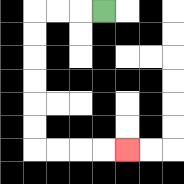{'start': '[4, 0]', 'end': '[5, 6]', 'path_directions': 'L,L,L,D,D,D,D,D,D,R,R,R,R', 'path_coordinates': '[[4, 0], [3, 0], [2, 0], [1, 0], [1, 1], [1, 2], [1, 3], [1, 4], [1, 5], [1, 6], [2, 6], [3, 6], [4, 6], [5, 6]]'}